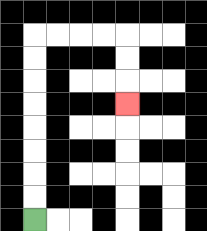{'start': '[1, 9]', 'end': '[5, 4]', 'path_directions': 'U,U,U,U,U,U,U,U,R,R,R,R,D,D,D', 'path_coordinates': '[[1, 9], [1, 8], [1, 7], [1, 6], [1, 5], [1, 4], [1, 3], [1, 2], [1, 1], [2, 1], [3, 1], [4, 1], [5, 1], [5, 2], [5, 3], [5, 4]]'}